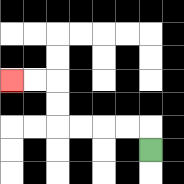{'start': '[6, 6]', 'end': '[0, 3]', 'path_directions': 'U,L,L,L,L,U,U,L,L', 'path_coordinates': '[[6, 6], [6, 5], [5, 5], [4, 5], [3, 5], [2, 5], [2, 4], [2, 3], [1, 3], [0, 3]]'}